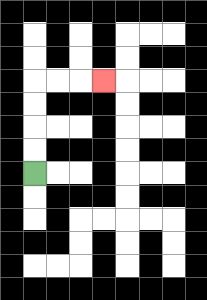{'start': '[1, 7]', 'end': '[4, 3]', 'path_directions': 'U,U,U,U,R,R,R', 'path_coordinates': '[[1, 7], [1, 6], [1, 5], [1, 4], [1, 3], [2, 3], [3, 3], [4, 3]]'}